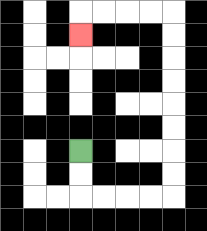{'start': '[3, 6]', 'end': '[3, 1]', 'path_directions': 'D,D,R,R,R,R,U,U,U,U,U,U,U,U,L,L,L,L,D', 'path_coordinates': '[[3, 6], [3, 7], [3, 8], [4, 8], [5, 8], [6, 8], [7, 8], [7, 7], [7, 6], [7, 5], [7, 4], [7, 3], [7, 2], [7, 1], [7, 0], [6, 0], [5, 0], [4, 0], [3, 0], [3, 1]]'}